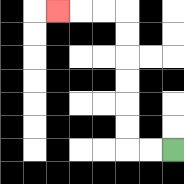{'start': '[7, 6]', 'end': '[2, 0]', 'path_directions': 'L,L,U,U,U,U,U,U,L,L,L', 'path_coordinates': '[[7, 6], [6, 6], [5, 6], [5, 5], [5, 4], [5, 3], [5, 2], [5, 1], [5, 0], [4, 0], [3, 0], [2, 0]]'}